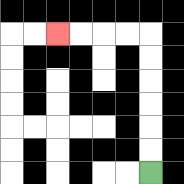{'start': '[6, 7]', 'end': '[2, 1]', 'path_directions': 'U,U,U,U,U,U,L,L,L,L', 'path_coordinates': '[[6, 7], [6, 6], [6, 5], [6, 4], [6, 3], [6, 2], [6, 1], [5, 1], [4, 1], [3, 1], [2, 1]]'}